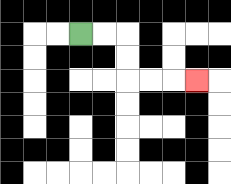{'start': '[3, 1]', 'end': '[8, 3]', 'path_directions': 'R,R,D,D,R,R,R', 'path_coordinates': '[[3, 1], [4, 1], [5, 1], [5, 2], [5, 3], [6, 3], [7, 3], [8, 3]]'}